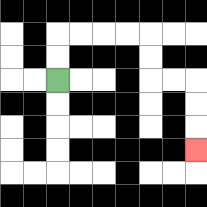{'start': '[2, 3]', 'end': '[8, 6]', 'path_directions': 'U,U,R,R,R,R,D,D,R,R,D,D,D', 'path_coordinates': '[[2, 3], [2, 2], [2, 1], [3, 1], [4, 1], [5, 1], [6, 1], [6, 2], [6, 3], [7, 3], [8, 3], [8, 4], [8, 5], [8, 6]]'}